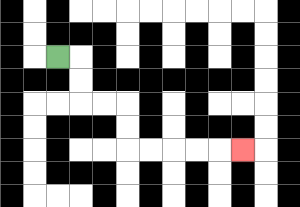{'start': '[2, 2]', 'end': '[10, 6]', 'path_directions': 'R,D,D,R,R,D,D,R,R,R,R,R', 'path_coordinates': '[[2, 2], [3, 2], [3, 3], [3, 4], [4, 4], [5, 4], [5, 5], [5, 6], [6, 6], [7, 6], [8, 6], [9, 6], [10, 6]]'}